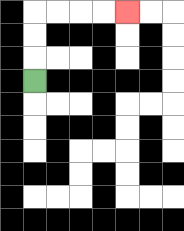{'start': '[1, 3]', 'end': '[5, 0]', 'path_directions': 'U,U,U,R,R,R,R', 'path_coordinates': '[[1, 3], [1, 2], [1, 1], [1, 0], [2, 0], [3, 0], [4, 0], [5, 0]]'}